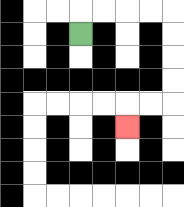{'start': '[3, 1]', 'end': '[5, 5]', 'path_directions': 'U,R,R,R,R,D,D,D,D,L,L,D', 'path_coordinates': '[[3, 1], [3, 0], [4, 0], [5, 0], [6, 0], [7, 0], [7, 1], [7, 2], [7, 3], [7, 4], [6, 4], [5, 4], [5, 5]]'}